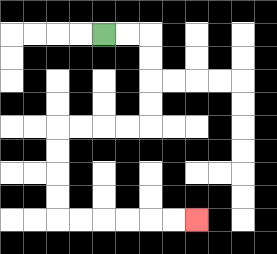{'start': '[4, 1]', 'end': '[8, 9]', 'path_directions': 'R,R,D,D,D,D,L,L,L,L,D,D,D,D,R,R,R,R,R,R', 'path_coordinates': '[[4, 1], [5, 1], [6, 1], [6, 2], [6, 3], [6, 4], [6, 5], [5, 5], [4, 5], [3, 5], [2, 5], [2, 6], [2, 7], [2, 8], [2, 9], [3, 9], [4, 9], [5, 9], [6, 9], [7, 9], [8, 9]]'}